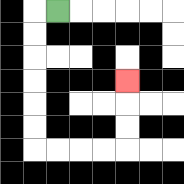{'start': '[2, 0]', 'end': '[5, 3]', 'path_directions': 'L,D,D,D,D,D,D,R,R,R,R,U,U,U', 'path_coordinates': '[[2, 0], [1, 0], [1, 1], [1, 2], [1, 3], [1, 4], [1, 5], [1, 6], [2, 6], [3, 6], [4, 6], [5, 6], [5, 5], [5, 4], [5, 3]]'}